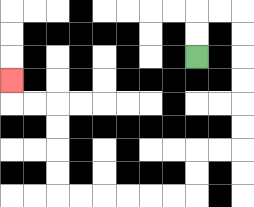{'start': '[8, 2]', 'end': '[0, 3]', 'path_directions': 'U,U,R,R,D,D,D,D,D,D,L,L,D,D,L,L,L,L,L,L,U,U,U,U,L,L,U', 'path_coordinates': '[[8, 2], [8, 1], [8, 0], [9, 0], [10, 0], [10, 1], [10, 2], [10, 3], [10, 4], [10, 5], [10, 6], [9, 6], [8, 6], [8, 7], [8, 8], [7, 8], [6, 8], [5, 8], [4, 8], [3, 8], [2, 8], [2, 7], [2, 6], [2, 5], [2, 4], [1, 4], [0, 4], [0, 3]]'}